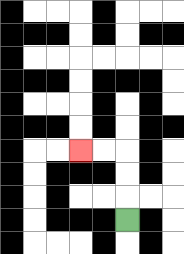{'start': '[5, 9]', 'end': '[3, 6]', 'path_directions': 'U,U,U,L,L', 'path_coordinates': '[[5, 9], [5, 8], [5, 7], [5, 6], [4, 6], [3, 6]]'}